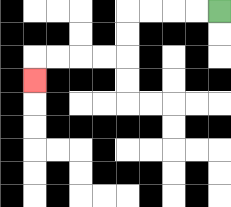{'start': '[9, 0]', 'end': '[1, 3]', 'path_directions': 'L,L,L,L,D,D,L,L,L,L,D', 'path_coordinates': '[[9, 0], [8, 0], [7, 0], [6, 0], [5, 0], [5, 1], [5, 2], [4, 2], [3, 2], [2, 2], [1, 2], [1, 3]]'}